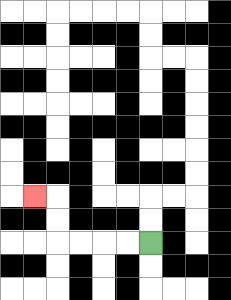{'start': '[6, 10]', 'end': '[1, 8]', 'path_directions': 'L,L,L,L,U,U,L', 'path_coordinates': '[[6, 10], [5, 10], [4, 10], [3, 10], [2, 10], [2, 9], [2, 8], [1, 8]]'}